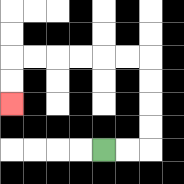{'start': '[4, 6]', 'end': '[0, 4]', 'path_directions': 'R,R,U,U,U,U,L,L,L,L,L,L,D,D', 'path_coordinates': '[[4, 6], [5, 6], [6, 6], [6, 5], [6, 4], [6, 3], [6, 2], [5, 2], [4, 2], [3, 2], [2, 2], [1, 2], [0, 2], [0, 3], [0, 4]]'}